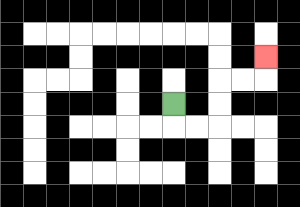{'start': '[7, 4]', 'end': '[11, 2]', 'path_directions': 'D,R,R,U,U,R,R,U', 'path_coordinates': '[[7, 4], [7, 5], [8, 5], [9, 5], [9, 4], [9, 3], [10, 3], [11, 3], [11, 2]]'}